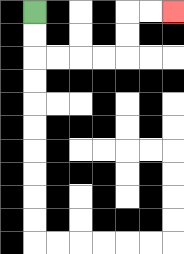{'start': '[1, 0]', 'end': '[7, 0]', 'path_directions': 'D,D,R,R,R,R,U,U,R,R', 'path_coordinates': '[[1, 0], [1, 1], [1, 2], [2, 2], [3, 2], [4, 2], [5, 2], [5, 1], [5, 0], [6, 0], [7, 0]]'}